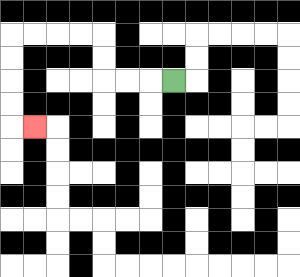{'start': '[7, 3]', 'end': '[1, 5]', 'path_directions': 'L,L,L,U,U,L,L,L,L,D,D,D,D,R', 'path_coordinates': '[[7, 3], [6, 3], [5, 3], [4, 3], [4, 2], [4, 1], [3, 1], [2, 1], [1, 1], [0, 1], [0, 2], [0, 3], [0, 4], [0, 5], [1, 5]]'}